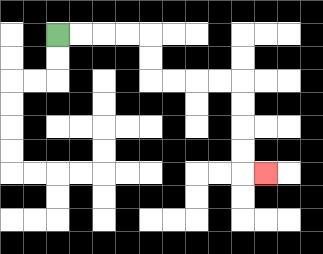{'start': '[2, 1]', 'end': '[11, 7]', 'path_directions': 'R,R,R,R,D,D,R,R,R,R,D,D,D,D,R', 'path_coordinates': '[[2, 1], [3, 1], [4, 1], [5, 1], [6, 1], [6, 2], [6, 3], [7, 3], [8, 3], [9, 3], [10, 3], [10, 4], [10, 5], [10, 6], [10, 7], [11, 7]]'}